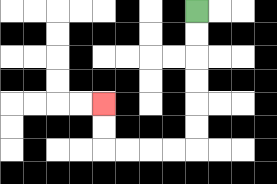{'start': '[8, 0]', 'end': '[4, 4]', 'path_directions': 'D,D,D,D,D,D,L,L,L,L,U,U', 'path_coordinates': '[[8, 0], [8, 1], [8, 2], [8, 3], [8, 4], [8, 5], [8, 6], [7, 6], [6, 6], [5, 6], [4, 6], [4, 5], [4, 4]]'}